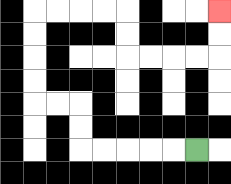{'start': '[8, 6]', 'end': '[9, 0]', 'path_directions': 'L,L,L,L,L,U,U,L,L,U,U,U,U,R,R,R,R,D,D,R,R,R,R,U,U', 'path_coordinates': '[[8, 6], [7, 6], [6, 6], [5, 6], [4, 6], [3, 6], [3, 5], [3, 4], [2, 4], [1, 4], [1, 3], [1, 2], [1, 1], [1, 0], [2, 0], [3, 0], [4, 0], [5, 0], [5, 1], [5, 2], [6, 2], [7, 2], [8, 2], [9, 2], [9, 1], [9, 0]]'}